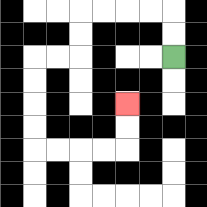{'start': '[7, 2]', 'end': '[5, 4]', 'path_directions': 'U,U,L,L,L,L,D,D,L,L,D,D,D,D,R,R,R,R,U,U', 'path_coordinates': '[[7, 2], [7, 1], [7, 0], [6, 0], [5, 0], [4, 0], [3, 0], [3, 1], [3, 2], [2, 2], [1, 2], [1, 3], [1, 4], [1, 5], [1, 6], [2, 6], [3, 6], [4, 6], [5, 6], [5, 5], [5, 4]]'}